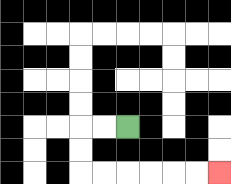{'start': '[5, 5]', 'end': '[9, 7]', 'path_directions': 'L,L,D,D,R,R,R,R,R,R', 'path_coordinates': '[[5, 5], [4, 5], [3, 5], [3, 6], [3, 7], [4, 7], [5, 7], [6, 7], [7, 7], [8, 7], [9, 7]]'}